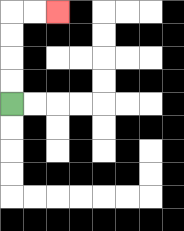{'start': '[0, 4]', 'end': '[2, 0]', 'path_directions': 'U,U,U,U,R,R', 'path_coordinates': '[[0, 4], [0, 3], [0, 2], [0, 1], [0, 0], [1, 0], [2, 0]]'}